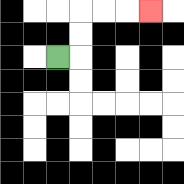{'start': '[2, 2]', 'end': '[6, 0]', 'path_directions': 'R,U,U,R,R,R', 'path_coordinates': '[[2, 2], [3, 2], [3, 1], [3, 0], [4, 0], [5, 0], [6, 0]]'}